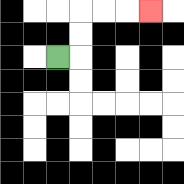{'start': '[2, 2]', 'end': '[6, 0]', 'path_directions': 'R,U,U,R,R,R', 'path_coordinates': '[[2, 2], [3, 2], [3, 1], [3, 0], [4, 0], [5, 0], [6, 0]]'}